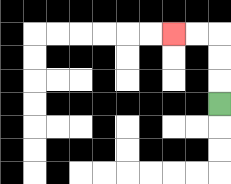{'start': '[9, 4]', 'end': '[7, 1]', 'path_directions': 'U,U,U,L,L', 'path_coordinates': '[[9, 4], [9, 3], [9, 2], [9, 1], [8, 1], [7, 1]]'}